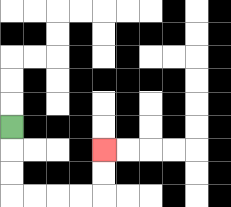{'start': '[0, 5]', 'end': '[4, 6]', 'path_directions': 'D,D,D,R,R,R,R,U,U', 'path_coordinates': '[[0, 5], [0, 6], [0, 7], [0, 8], [1, 8], [2, 8], [3, 8], [4, 8], [4, 7], [4, 6]]'}